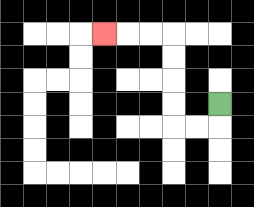{'start': '[9, 4]', 'end': '[4, 1]', 'path_directions': 'D,L,L,U,U,U,U,L,L,L', 'path_coordinates': '[[9, 4], [9, 5], [8, 5], [7, 5], [7, 4], [7, 3], [7, 2], [7, 1], [6, 1], [5, 1], [4, 1]]'}